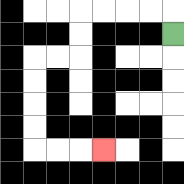{'start': '[7, 1]', 'end': '[4, 6]', 'path_directions': 'U,L,L,L,L,D,D,L,L,D,D,D,D,R,R,R', 'path_coordinates': '[[7, 1], [7, 0], [6, 0], [5, 0], [4, 0], [3, 0], [3, 1], [3, 2], [2, 2], [1, 2], [1, 3], [1, 4], [1, 5], [1, 6], [2, 6], [3, 6], [4, 6]]'}